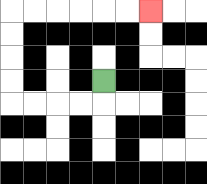{'start': '[4, 3]', 'end': '[6, 0]', 'path_directions': 'D,L,L,L,L,U,U,U,U,R,R,R,R,R,R', 'path_coordinates': '[[4, 3], [4, 4], [3, 4], [2, 4], [1, 4], [0, 4], [0, 3], [0, 2], [0, 1], [0, 0], [1, 0], [2, 0], [3, 0], [4, 0], [5, 0], [6, 0]]'}